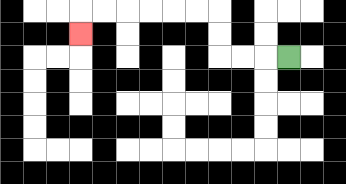{'start': '[12, 2]', 'end': '[3, 1]', 'path_directions': 'L,L,L,U,U,L,L,L,L,L,L,D', 'path_coordinates': '[[12, 2], [11, 2], [10, 2], [9, 2], [9, 1], [9, 0], [8, 0], [7, 0], [6, 0], [5, 0], [4, 0], [3, 0], [3, 1]]'}